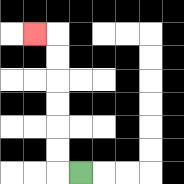{'start': '[3, 7]', 'end': '[1, 1]', 'path_directions': 'L,U,U,U,U,U,U,L', 'path_coordinates': '[[3, 7], [2, 7], [2, 6], [2, 5], [2, 4], [2, 3], [2, 2], [2, 1], [1, 1]]'}